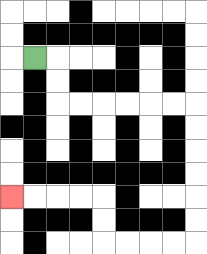{'start': '[1, 2]', 'end': '[0, 8]', 'path_directions': 'R,D,D,R,R,R,R,R,R,D,D,D,D,D,D,L,L,L,L,U,U,L,L,L,L', 'path_coordinates': '[[1, 2], [2, 2], [2, 3], [2, 4], [3, 4], [4, 4], [5, 4], [6, 4], [7, 4], [8, 4], [8, 5], [8, 6], [8, 7], [8, 8], [8, 9], [8, 10], [7, 10], [6, 10], [5, 10], [4, 10], [4, 9], [4, 8], [3, 8], [2, 8], [1, 8], [0, 8]]'}